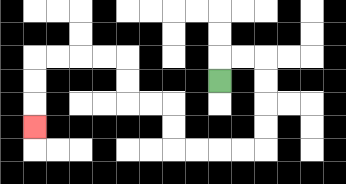{'start': '[9, 3]', 'end': '[1, 5]', 'path_directions': 'U,R,R,D,D,D,D,L,L,L,L,U,U,L,L,U,U,L,L,L,L,D,D,D', 'path_coordinates': '[[9, 3], [9, 2], [10, 2], [11, 2], [11, 3], [11, 4], [11, 5], [11, 6], [10, 6], [9, 6], [8, 6], [7, 6], [7, 5], [7, 4], [6, 4], [5, 4], [5, 3], [5, 2], [4, 2], [3, 2], [2, 2], [1, 2], [1, 3], [1, 4], [1, 5]]'}